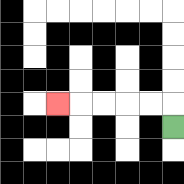{'start': '[7, 5]', 'end': '[2, 4]', 'path_directions': 'U,L,L,L,L,L', 'path_coordinates': '[[7, 5], [7, 4], [6, 4], [5, 4], [4, 4], [3, 4], [2, 4]]'}